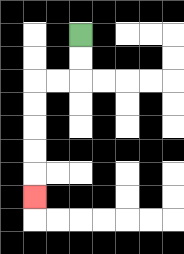{'start': '[3, 1]', 'end': '[1, 8]', 'path_directions': 'D,D,L,L,D,D,D,D,D', 'path_coordinates': '[[3, 1], [3, 2], [3, 3], [2, 3], [1, 3], [1, 4], [1, 5], [1, 6], [1, 7], [1, 8]]'}